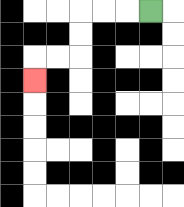{'start': '[6, 0]', 'end': '[1, 3]', 'path_directions': 'L,L,L,D,D,L,L,D', 'path_coordinates': '[[6, 0], [5, 0], [4, 0], [3, 0], [3, 1], [3, 2], [2, 2], [1, 2], [1, 3]]'}